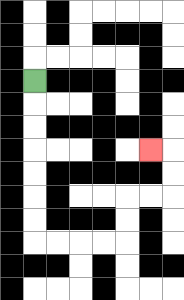{'start': '[1, 3]', 'end': '[6, 6]', 'path_directions': 'D,D,D,D,D,D,D,R,R,R,R,U,U,R,R,U,U,L', 'path_coordinates': '[[1, 3], [1, 4], [1, 5], [1, 6], [1, 7], [1, 8], [1, 9], [1, 10], [2, 10], [3, 10], [4, 10], [5, 10], [5, 9], [5, 8], [6, 8], [7, 8], [7, 7], [7, 6], [6, 6]]'}